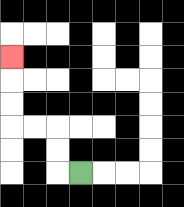{'start': '[3, 7]', 'end': '[0, 2]', 'path_directions': 'L,U,U,L,L,U,U,U', 'path_coordinates': '[[3, 7], [2, 7], [2, 6], [2, 5], [1, 5], [0, 5], [0, 4], [0, 3], [0, 2]]'}